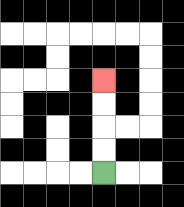{'start': '[4, 7]', 'end': '[4, 3]', 'path_directions': 'U,U,U,U', 'path_coordinates': '[[4, 7], [4, 6], [4, 5], [4, 4], [4, 3]]'}